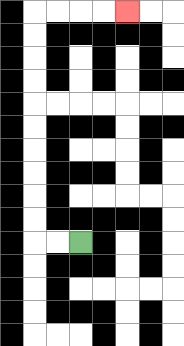{'start': '[3, 10]', 'end': '[5, 0]', 'path_directions': 'L,L,U,U,U,U,U,U,U,U,U,U,R,R,R,R', 'path_coordinates': '[[3, 10], [2, 10], [1, 10], [1, 9], [1, 8], [1, 7], [1, 6], [1, 5], [1, 4], [1, 3], [1, 2], [1, 1], [1, 0], [2, 0], [3, 0], [4, 0], [5, 0]]'}